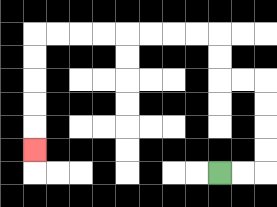{'start': '[9, 7]', 'end': '[1, 6]', 'path_directions': 'R,R,U,U,U,U,L,L,U,U,L,L,L,L,L,L,L,L,D,D,D,D,D', 'path_coordinates': '[[9, 7], [10, 7], [11, 7], [11, 6], [11, 5], [11, 4], [11, 3], [10, 3], [9, 3], [9, 2], [9, 1], [8, 1], [7, 1], [6, 1], [5, 1], [4, 1], [3, 1], [2, 1], [1, 1], [1, 2], [1, 3], [1, 4], [1, 5], [1, 6]]'}